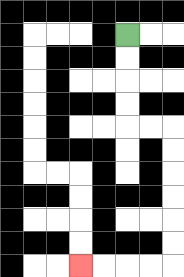{'start': '[5, 1]', 'end': '[3, 11]', 'path_directions': 'D,D,D,D,R,R,D,D,D,D,D,D,L,L,L,L', 'path_coordinates': '[[5, 1], [5, 2], [5, 3], [5, 4], [5, 5], [6, 5], [7, 5], [7, 6], [7, 7], [7, 8], [7, 9], [7, 10], [7, 11], [6, 11], [5, 11], [4, 11], [3, 11]]'}